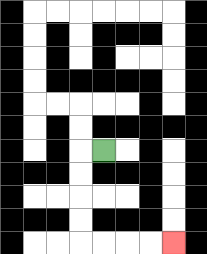{'start': '[4, 6]', 'end': '[7, 10]', 'path_directions': 'L,D,D,D,D,R,R,R,R', 'path_coordinates': '[[4, 6], [3, 6], [3, 7], [3, 8], [3, 9], [3, 10], [4, 10], [5, 10], [6, 10], [7, 10]]'}